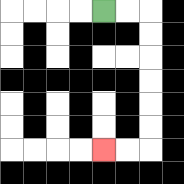{'start': '[4, 0]', 'end': '[4, 6]', 'path_directions': 'R,R,D,D,D,D,D,D,L,L', 'path_coordinates': '[[4, 0], [5, 0], [6, 0], [6, 1], [6, 2], [6, 3], [6, 4], [6, 5], [6, 6], [5, 6], [4, 6]]'}